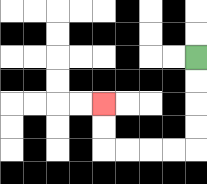{'start': '[8, 2]', 'end': '[4, 4]', 'path_directions': 'D,D,D,D,L,L,L,L,U,U', 'path_coordinates': '[[8, 2], [8, 3], [8, 4], [8, 5], [8, 6], [7, 6], [6, 6], [5, 6], [4, 6], [4, 5], [4, 4]]'}